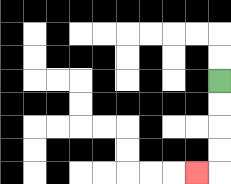{'start': '[9, 3]', 'end': '[8, 7]', 'path_directions': 'D,D,D,D,L', 'path_coordinates': '[[9, 3], [9, 4], [9, 5], [9, 6], [9, 7], [8, 7]]'}